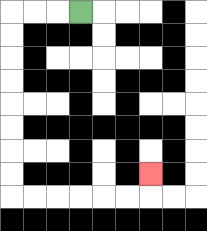{'start': '[3, 0]', 'end': '[6, 7]', 'path_directions': 'L,L,L,D,D,D,D,D,D,D,D,R,R,R,R,R,R,U', 'path_coordinates': '[[3, 0], [2, 0], [1, 0], [0, 0], [0, 1], [0, 2], [0, 3], [0, 4], [0, 5], [0, 6], [0, 7], [0, 8], [1, 8], [2, 8], [3, 8], [4, 8], [5, 8], [6, 8], [6, 7]]'}